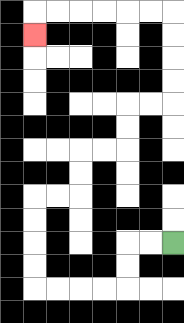{'start': '[7, 10]', 'end': '[1, 1]', 'path_directions': 'L,L,D,D,L,L,L,L,U,U,U,U,R,R,U,U,R,R,U,U,R,R,U,U,U,U,L,L,L,L,L,L,D', 'path_coordinates': '[[7, 10], [6, 10], [5, 10], [5, 11], [5, 12], [4, 12], [3, 12], [2, 12], [1, 12], [1, 11], [1, 10], [1, 9], [1, 8], [2, 8], [3, 8], [3, 7], [3, 6], [4, 6], [5, 6], [5, 5], [5, 4], [6, 4], [7, 4], [7, 3], [7, 2], [7, 1], [7, 0], [6, 0], [5, 0], [4, 0], [3, 0], [2, 0], [1, 0], [1, 1]]'}